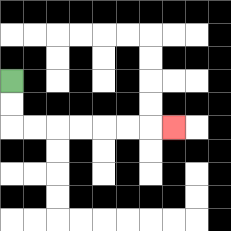{'start': '[0, 3]', 'end': '[7, 5]', 'path_directions': 'D,D,R,R,R,R,R,R,R', 'path_coordinates': '[[0, 3], [0, 4], [0, 5], [1, 5], [2, 5], [3, 5], [4, 5], [5, 5], [6, 5], [7, 5]]'}